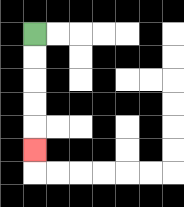{'start': '[1, 1]', 'end': '[1, 6]', 'path_directions': 'D,D,D,D,D', 'path_coordinates': '[[1, 1], [1, 2], [1, 3], [1, 4], [1, 5], [1, 6]]'}